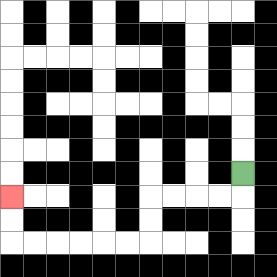{'start': '[10, 7]', 'end': '[0, 8]', 'path_directions': 'D,L,L,L,L,D,D,L,L,L,L,L,L,U,U', 'path_coordinates': '[[10, 7], [10, 8], [9, 8], [8, 8], [7, 8], [6, 8], [6, 9], [6, 10], [5, 10], [4, 10], [3, 10], [2, 10], [1, 10], [0, 10], [0, 9], [0, 8]]'}